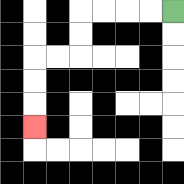{'start': '[7, 0]', 'end': '[1, 5]', 'path_directions': 'L,L,L,L,D,D,L,L,D,D,D', 'path_coordinates': '[[7, 0], [6, 0], [5, 0], [4, 0], [3, 0], [3, 1], [3, 2], [2, 2], [1, 2], [1, 3], [1, 4], [1, 5]]'}